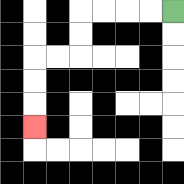{'start': '[7, 0]', 'end': '[1, 5]', 'path_directions': 'L,L,L,L,D,D,L,L,D,D,D', 'path_coordinates': '[[7, 0], [6, 0], [5, 0], [4, 0], [3, 0], [3, 1], [3, 2], [2, 2], [1, 2], [1, 3], [1, 4], [1, 5]]'}